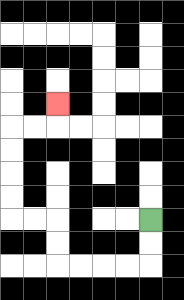{'start': '[6, 9]', 'end': '[2, 4]', 'path_directions': 'D,D,L,L,L,L,U,U,L,L,U,U,U,U,R,R,U', 'path_coordinates': '[[6, 9], [6, 10], [6, 11], [5, 11], [4, 11], [3, 11], [2, 11], [2, 10], [2, 9], [1, 9], [0, 9], [0, 8], [0, 7], [0, 6], [0, 5], [1, 5], [2, 5], [2, 4]]'}